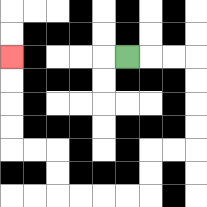{'start': '[5, 2]', 'end': '[0, 2]', 'path_directions': 'R,R,R,D,D,D,D,L,L,D,D,L,L,L,L,U,U,L,L,U,U,U,U', 'path_coordinates': '[[5, 2], [6, 2], [7, 2], [8, 2], [8, 3], [8, 4], [8, 5], [8, 6], [7, 6], [6, 6], [6, 7], [6, 8], [5, 8], [4, 8], [3, 8], [2, 8], [2, 7], [2, 6], [1, 6], [0, 6], [0, 5], [0, 4], [0, 3], [0, 2]]'}